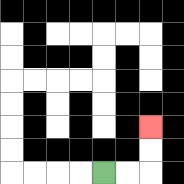{'start': '[4, 7]', 'end': '[6, 5]', 'path_directions': 'R,R,U,U', 'path_coordinates': '[[4, 7], [5, 7], [6, 7], [6, 6], [6, 5]]'}